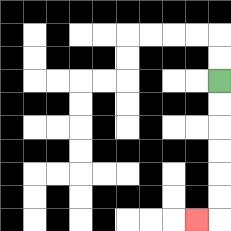{'start': '[9, 3]', 'end': '[8, 9]', 'path_directions': 'D,D,D,D,D,D,L', 'path_coordinates': '[[9, 3], [9, 4], [9, 5], [9, 6], [9, 7], [9, 8], [9, 9], [8, 9]]'}